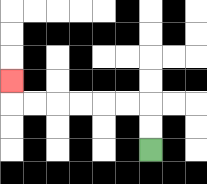{'start': '[6, 6]', 'end': '[0, 3]', 'path_directions': 'U,U,L,L,L,L,L,L,U', 'path_coordinates': '[[6, 6], [6, 5], [6, 4], [5, 4], [4, 4], [3, 4], [2, 4], [1, 4], [0, 4], [0, 3]]'}